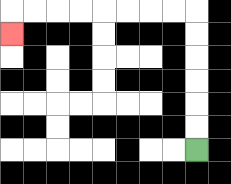{'start': '[8, 6]', 'end': '[0, 1]', 'path_directions': 'U,U,U,U,U,U,L,L,L,L,L,L,L,L,D', 'path_coordinates': '[[8, 6], [8, 5], [8, 4], [8, 3], [8, 2], [8, 1], [8, 0], [7, 0], [6, 0], [5, 0], [4, 0], [3, 0], [2, 0], [1, 0], [0, 0], [0, 1]]'}